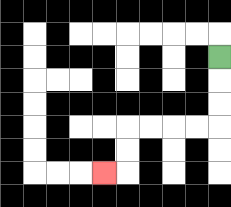{'start': '[9, 2]', 'end': '[4, 7]', 'path_directions': 'D,D,D,L,L,L,L,D,D,L', 'path_coordinates': '[[9, 2], [9, 3], [9, 4], [9, 5], [8, 5], [7, 5], [6, 5], [5, 5], [5, 6], [5, 7], [4, 7]]'}